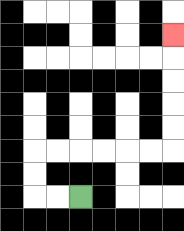{'start': '[3, 8]', 'end': '[7, 1]', 'path_directions': 'L,L,U,U,R,R,R,R,R,R,U,U,U,U,U', 'path_coordinates': '[[3, 8], [2, 8], [1, 8], [1, 7], [1, 6], [2, 6], [3, 6], [4, 6], [5, 6], [6, 6], [7, 6], [7, 5], [7, 4], [7, 3], [7, 2], [7, 1]]'}